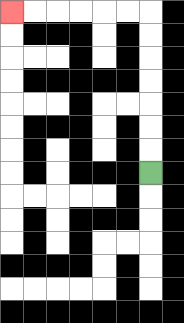{'start': '[6, 7]', 'end': '[0, 0]', 'path_directions': 'U,U,U,U,U,U,U,L,L,L,L,L,L', 'path_coordinates': '[[6, 7], [6, 6], [6, 5], [6, 4], [6, 3], [6, 2], [6, 1], [6, 0], [5, 0], [4, 0], [3, 0], [2, 0], [1, 0], [0, 0]]'}